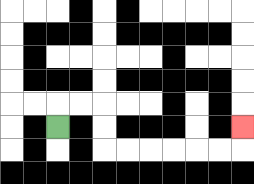{'start': '[2, 5]', 'end': '[10, 5]', 'path_directions': 'U,R,R,D,D,R,R,R,R,R,R,U', 'path_coordinates': '[[2, 5], [2, 4], [3, 4], [4, 4], [4, 5], [4, 6], [5, 6], [6, 6], [7, 6], [8, 6], [9, 6], [10, 6], [10, 5]]'}